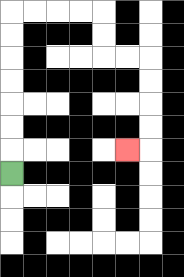{'start': '[0, 7]', 'end': '[5, 6]', 'path_directions': 'U,U,U,U,U,U,U,R,R,R,R,D,D,R,R,D,D,D,D,L', 'path_coordinates': '[[0, 7], [0, 6], [0, 5], [0, 4], [0, 3], [0, 2], [0, 1], [0, 0], [1, 0], [2, 0], [3, 0], [4, 0], [4, 1], [4, 2], [5, 2], [6, 2], [6, 3], [6, 4], [6, 5], [6, 6], [5, 6]]'}